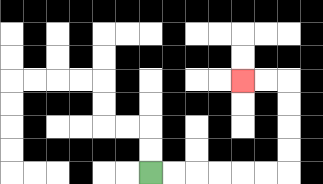{'start': '[6, 7]', 'end': '[10, 3]', 'path_directions': 'R,R,R,R,R,R,U,U,U,U,L,L', 'path_coordinates': '[[6, 7], [7, 7], [8, 7], [9, 7], [10, 7], [11, 7], [12, 7], [12, 6], [12, 5], [12, 4], [12, 3], [11, 3], [10, 3]]'}